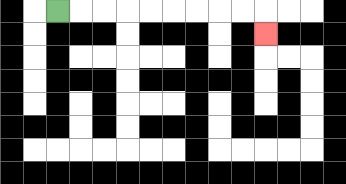{'start': '[2, 0]', 'end': '[11, 1]', 'path_directions': 'R,R,R,R,R,R,R,R,R,D', 'path_coordinates': '[[2, 0], [3, 0], [4, 0], [5, 0], [6, 0], [7, 0], [8, 0], [9, 0], [10, 0], [11, 0], [11, 1]]'}